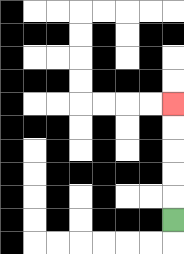{'start': '[7, 9]', 'end': '[7, 4]', 'path_directions': 'U,U,U,U,U', 'path_coordinates': '[[7, 9], [7, 8], [7, 7], [7, 6], [7, 5], [7, 4]]'}